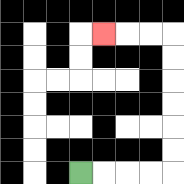{'start': '[3, 7]', 'end': '[4, 1]', 'path_directions': 'R,R,R,R,U,U,U,U,U,U,L,L,L', 'path_coordinates': '[[3, 7], [4, 7], [5, 7], [6, 7], [7, 7], [7, 6], [7, 5], [7, 4], [7, 3], [7, 2], [7, 1], [6, 1], [5, 1], [4, 1]]'}